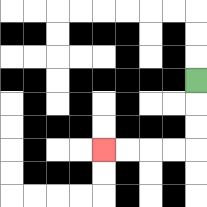{'start': '[8, 3]', 'end': '[4, 6]', 'path_directions': 'D,D,D,L,L,L,L', 'path_coordinates': '[[8, 3], [8, 4], [8, 5], [8, 6], [7, 6], [6, 6], [5, 6], [4, 6]]'}